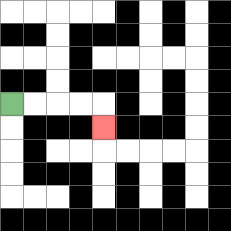{'start': '[0, 4]', 'end': '[4, 5]', 'path_directions': 'R,R,R,R,D', 'path_coordinates': '[[0, 4], [1, 4], [2, 4], [3, 4], [4, 4], [4, 5]]'}